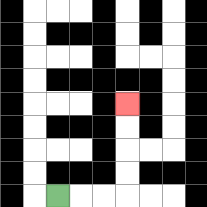{'start': '[2, 8]', 'end': '[5, 4]', 'path_directions': 'R,R,R,U,U,U,U', 'path_coordinates': '[[2, 8], [3, 8], [4, 8], [5, 8], [5, 7], [5, 6], [5, 5], [5, 4]]'}